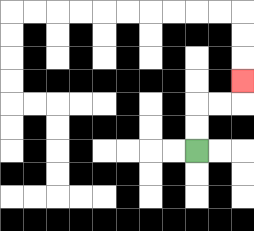{'start': '[8, 6]', 'end': '[10, 3]', 'path_directions': 'U,U,R,R,U', 'path_coordinates': '[[8, 6], [8, 5], [8, 4], [9, 4], [10, 4], [10, 3]]'}